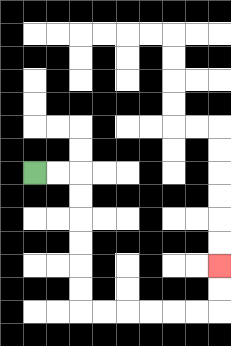{'start': '[1, 7]', 'end': '[9, 11]', 'path_directions': 'R,R,D,D,D,D,D,D,R,R,R,R,R,R,U,U', 'path_coordinates': '[[1, 7], [2, 7], [3, 7], [3, 8], [3, 9], [3, 10], [3, 11], [3, 12], [3, 13], [4, 13], [5, 13], [6, 13], [7, 13], [8, 13], [9, 13], [9, 12], [9, 11]]'}